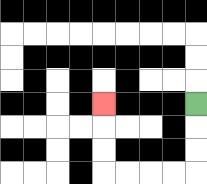{'start': '[8, 4]', 'end': '[4, 4]', 'path_directions': 'D,D,D,L,L,L,L,U,U,U', 'path_coordinates': '[[8, 4], [8, 5], [8, 6], [8, 7], [7, 7], [6, 7], [5, 7], [4, 7], [4, 6], [4, 5], [4, 4]]'}